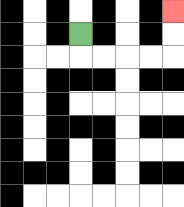{'start': '[3, 1]', 'end': '[7, 0]', 'path_directions': 'D,R,R,R,R,U,U', 'path_coordinates': '[[3, 1], [3, 2], [4, 2], [5, 2], [6, 2], [7, 2], [7, 1], [7, 0]]'}